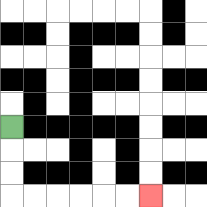{'start': '[0, 5]', 'end': '[6, 8]', 'path_directions': 'D,D,D,R,R,R,R,R,R', 'path_coordinates': '[[0, 5], [0, 6], [0, 7], [0, 8], [1, 8], [2, 8], [3, 8], [4, 8], [5, 8], [6, 8]]'}